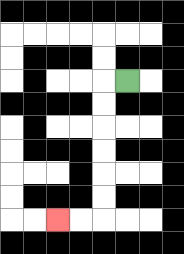{'start': '[5, 3]', 'end': '[2, 9]', 'path_directions': 'L,D,D,D,D,D,D,L,L', 'path_coordinates': '[[5, 3], [4, 3], [4, 4], [4, 5], [4, 6], [4, 7], [4, 8], [4, 9], [3, 9], [2, 9]]'}